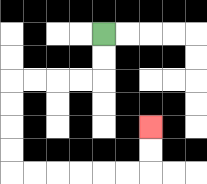{'start': '[4, 1]', 'end': '[6, 5]', 'path_directions': 'D,D,L,L,L,L,D,D,D,D,R,R,R,R,R,R,U,U', 'path_coordinates': '[[4, 1], [4, 2], [4, 3], [3, 3], [2, 3], [1, 3], [0, 3], [0, 4], [0, 5], [0, 6], [0, 7], [1, 7], [2, 7], [3, 7], [4, 7], [5, 7], [6, 7], [6, 6], [6, 5]]'}